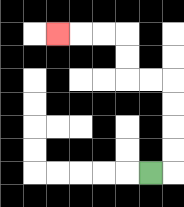{'start': '[6, 7]', 'end': '[2, 1]', 'path_directions': 'R,U,U,U,U,L,L,U,U,L,L,L', 'path_coordinates': '[[6, 7], [7, 7], [7, 6], [7, 5], [7, 4], [7, 3], [6, 3], [5, 3], [5, 2], [5, 1], [4, 1], [3, 1], [2, 1]]'}